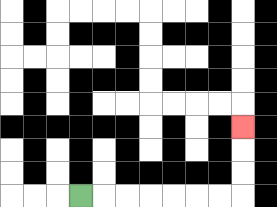{'start': '[3, 8]', 'end': '[10, 5]', 'path_directions': 'R,R,R,R,R,R,R,U,U,U', 'path_coordinates': '[[3, 8], [4, 8], [5, 8], [6, 8], [7, 8], [8, 8], [9, 8], [10, 8], [10, 7], [10, 6], [10, 5]]'}